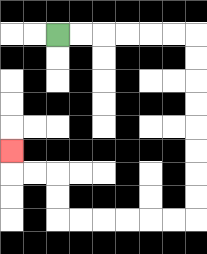{'start': '[2, 1]', 'end': '[0, 6]', 'path_directions': 'R,R,R,R,R,R,D,D,D,D,D,D,D,D,L,L,L,L,L,L,U,U,L,L,U', 'path_coordinates': '[[2, 1], [3, 1], [4, 1], [5, 1], [6, 1], [7, 1], [8, 1], [8, 2], [8, 3], [8, 4], [8, 5], [8, 6], [8, 7], [8, 8], [8, 9], [7, 9], [6, 9], [5, 9], [4, 9], [3, 9], [2, 9], [2, 8], [2, 7], [1, 7], [0, 7], [0, 6]]'}